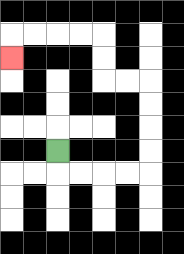{'start': '[2, 6]', 'end': '[0, 2]', 'path_directions': 'D,R,R,R,R,U,U,U,U,L,L,U,U,L,L,L,L,D', 'path_coordinates': '[[2, 6], [2, 7], [3, 7], [4, 7], [5, 7], [6, 7], [6, 6], [6, 5], [6, 4], [6, 3], [5, 3], [4, 3], [4, 2], [4, 1], [3, 1], [2, 1], [1, 1], [0, 1], [0, 2]]'}